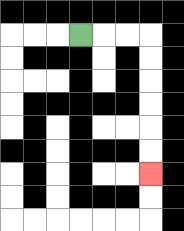{'start': '[3, 1]', 'end': '[6, 7]', 'path_directions': 'R,R,R,D,D,D,D,D,D', 'path_coordinates': '[[3, 1], [4, 1], [5, 1], [6, 1], [6, 2], [6, 3], [6, 4], [6, 5], [6, 6], [6, 7]]'}